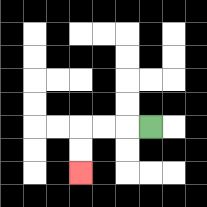{'start': '[6, 5]', 'end': '[3, 7]', 'path_directions': 'L,L,L,D,D', 'path_coordinates': '[[6, 5], [5, 5], [4, 5], [3, 5], [3, 6], [3, 7]]'}